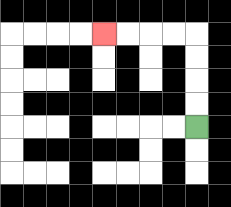{'start': '[8, 5]', 'end': '[4, 1]', 'path_directions': 'U,U,U,U,L,L,L,L', 'path_coordinates': '[[8, 5], [8, 4], [8, 3], [8, 2], [8, 1], [7, 1], [6, 1], [5, 1], [4, 1]]'}